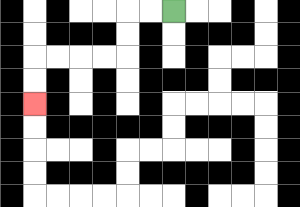{'start': '[7, 0]', 'end': '[1, 4]', 'path_directions': 'L,L,D,D,L,L,L,L,D,D', 'path_coordinates': '[[7, 0], [6, 0], [5, 0], [5, 1], [5, 2], [4, 2], [3, 2], [2, 2], [1, 2], [1, 3], [1, 4]]'}